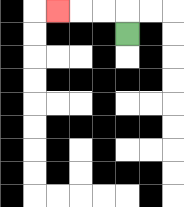{'start': '[5, 1]', 'end': '[2, 0]', 'path_directions': 'U,L,L,L', 'path_coordinates': '[[5, 1], [5, 0], [4, 0], [3, 0], [2, 0]]'}